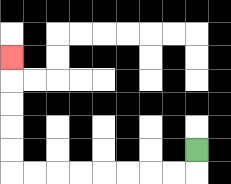{'start': '[8, 6]', 'end': '[0, 2]', 'path_directions': 'D,L,L,L,L,L,L,L,L,U,U,U,U,U', 'path_coordinates': '[[8, 6], [8, 7], [7, 7], [6, 7], [5, 7], [4, 7], [3, 7], [2, 7], [1, 7], [0, 7], [0, 6], [0, 5], [0, 4], [0, 3], [0, 2]]'}